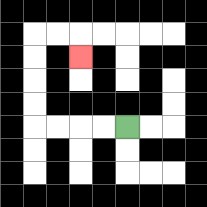{'start': '[5, 5]', 'end': '[3, 2]', 'path_directions': 'L,L,L,L,U,U,U,U,R,R,D', 'path_coordinates': '[[5, 5], [4, 5], [3, 5], [2, 5], [1, 5], [1, 4], [1, 3], [1, 2], [1, 1], [2, 1], [3, 1], [3, 2]]'}